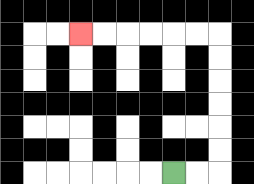{'start': '[7, 7]', 'end': '[3, 1]', 'path_directions': 'R,R,U,U,U,U,U,U,L,L,L,L,L,L', 'path_coordinates': '[[7, 7], [8, 7], [9, 7], [9, 6], [9, 5], [9, 4], [9, 3], [9, 2], [9, 1], [8, 1], [7, 1], [6, 1], [5, 1], [4, 1], [3, 1]]'}